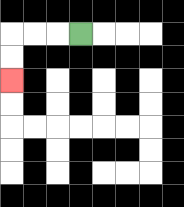{'start': '[3, 1]', 'end': '[0, 3]', 'path_directions': 'L,L,L,D,D', 'path_coordinates': '[[3, 1], [2, 1], [1, 1], [0, 1], [0, 2], [0, 3]]'}